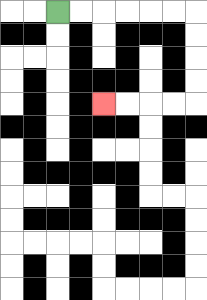{'start': '[2, 0]', 'end': '[4, 4]', 'path_directions': 'R,R,R,R,R,R,D,D,D,D,L,L,L,L', 'path_coordinates': '[[2, 0], [3, 0], [4, 0], [5, 0], [6, 0], [7, 0], [8, 0], [8, 1], [8, 2], [8, 3], [8, 4], [7, 4], [6, 4], [5, 4], [4, 4]]'}